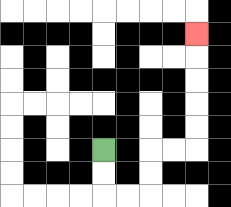{'start': '[4, 6]', 'end': '[8, 1]', 'path_directions': 'D,D,R,R,U,U,R,R,U,U,U,U,U', 'path_coordinates': '[[4, 6], [4, 7], [4, 8], [5, 8], [6, 8], [6, 7], [6, 6], [7, 6], [8, 6], [8, 5], [8, 4], [8, 3], [8, 2], [8, 1]]'}